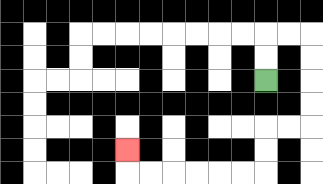{'start': '[11, 3]', 'end': '[5, 6]', 'path_directions': 'U,U,R,R,D,D,D,D,L,L,D,D,L,L,L,L,L,L,U', 'path_coordinates': '[[11, 3], [11, 2], [11, 1], [12, 1], [13, 1], [13, 2], [13, 3], [13, 4], [13, 5], [12, 5], [11, 5], [11, 6], [11, 7], [10, 7], [9, 7], [8, 7], [7, 7], [6, 7], [5, 7], [5, 6]]'}